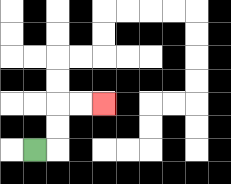{'start': '[1, 6]', 'end': '[4, 4]', 'path_directions': 'R,U,U,R,R', 'path_coordinates': '[[1, 6], [2, 6], [2, 5], [2, 4], [3, 4], [4, 4]]'}